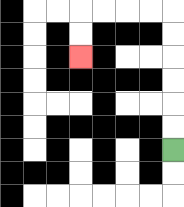{'start': '[7, 6]', 'end': '[3, 2]', 'path_directions': 'U,U,U,U,U,U,L,L,L,L,D,D', 'path_coordinates': '[[7, 6], [7, 5], [7, 4], [7, 3], [7, 2], [7, 1], [7, 0], [6, 0], [5, 0], [4, 0], [3, 0], [3, 1], [3, 2]]'}